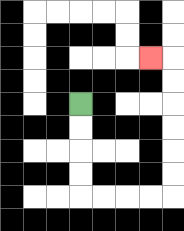{'start': '[3, 4]', 'end': '[6, 2]', 'path_directions': 'D,D,D,D,R,R,R,R,U,U,U,U,U,U,L', 'path_coordinates': '[[3, 4], [3, 5], [3, 6], [3, 7], [3, 8], [4, 8], [5, 8], [6, 8], [7, 8], [7, 7], [7, 6], [7, 5], [7, 4], [7, 3], [7, 2], [6, 2]]'}